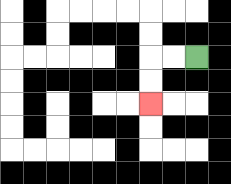{'start': '[8, 2]', 'end': '[6, 4]', 'path_directions': 'L,L,D,D', 'path_coordinates': '[[8, 2], [7, 2], [6, 2], [6, 3], [6, 4]]'}